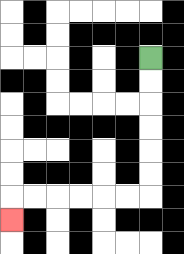{'start': '[6, 2]', 'end': '[0, 9]', 'path_directions': 'D,D,D,D,D,D,L,L,L,L,L,L,D', 'path_coordinates': '[[6, 2], [6, 3], [6, 4], [6, 5], [6, 6], [6, 7], [6, 8], [5, 8], [4, 8], [3, 8], [2, 8], [1, 8], [0, 8], [0, 9]]'}